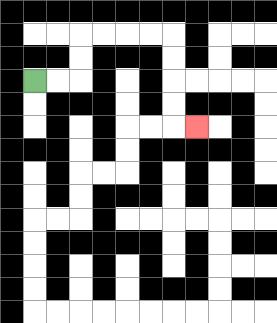{'start': '[1, 3]', 'end': '[8, 5]', 'path_directions': 'R,R,U,U,R,R,R,R,D,D,D,D,R', 'path_coordinates': '[[1, 3], [2, 3], [3, 3], [3, 2], [3, 1], [4, 1], [5, 1], [6, 1], [7, 1], [7, 2], [7, 3], [7, 4], [7, 5], [8, 5]]'}